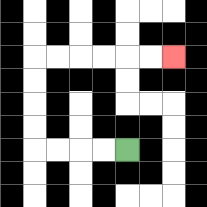{'start': '[5, 6]', 'end': '[7, 2]', 'path_directions': 'L,L,L,L,U,U,U,U,R,R,R,R,R,R', 'path_coordinates': '[[5, 6], [4, 6], [3, 6], [2, 6], [1, 6], [1, 5], [1, 4], [1, 3], [1, 2], [2, 2], [3, 2], [4, 2], [5, 2], [6, 2], [7, 2]]'}